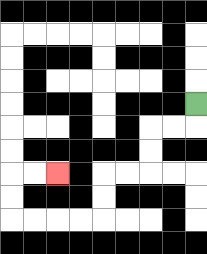{'start': '[8, 4]', 'end': '[2, 7]', 'path_directions': 'D,L,L,D,D,L,L,D,D,L,L,L,L,U,U,R,R', 'path_coordinates': '[[8, 4], [8, 5], [7, 5], [6, 5], [6, 6], [6, 7], [5, 7], [4, 7], [4, 8], [4, 9], [3, 9], [2, 9], [1, 9], [0, 9], [0, 8], [0, 7], [1, 7], [2, 7]]'}